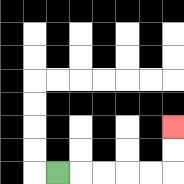{'start': '[2, 7]', 'end': '[7, 5]', 'path_directions': 'R,R,R,R,R,U,U', 'path_coordinates': '[[2, 7], [3, 7], [4, 7], [5, 7], [6, 7], [7, 7], [7, 6], [7, 5]]'}